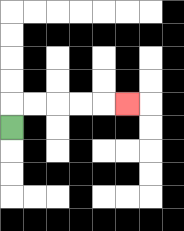{'start': '[0, 5]', 'end': '[5, 4]', 'path_directions': 'U,R,R,R,R,R', 'path_coordinates': '[[0, 5], [0, 4], [1, 4], [2, 4], [3, 4], [4, 4], [5, 4]]'}